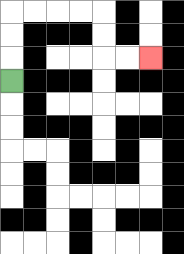{'start': '[0, 3]', 'end': '[6, 2]', 'path_directions': 'U,U,U,R,R,R,R,D,D,R,R', 'path_coordinates': '[[0, 3], [0, 2], [0, 1], [0, 0], [1, 0], [2, 0], [3, 0], [4, 0], [4, 1], [4, 2], [5, 2], [6, 2]]'}